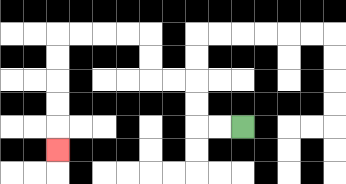{'start': '[10, 5]', 'end': '[2, 6]', 'path_directions': 'L,L,U,U,L,L,U,U,L,L,L,L,D,D,D,D,D', 'path_coordinates': '[[10, 5], [9, 5], [8, 5], [8, 4], [8, 3], [7, 3], [6, 3], [6, 2], [6, 1], [5, 1], [4, 1], [3, 1], [2, 1], [2, 2], [2, 3], [2, 4], [2, 5], [2, 6]]'}